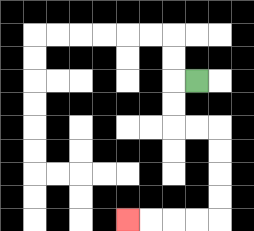{'start': '[8, 3]', 'end': '[5, 9]', 'path_directions': 'L,D,D,R,R,D,D,D,D,L,L,L,L', 'path_coordinates': '[[8, 3], [7, 3], [7, 4], [7, 5], [8, 5], [9, 5], [9, 6], [9, 7], [9, 8], [9, 9], [8, 9], [7, 9], [6, 9], [5, 9]]'}